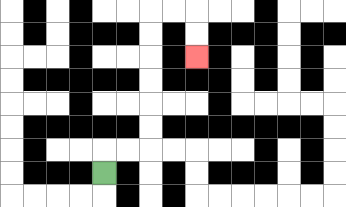{'start': '[4, 7]', 'end': '[8, 2]', 'path_directions': 'U,R,R,U,U,U,U,U,U,R,R,D,D', 'path_coordinates': '[[4, 7], [4, 6], [5, 6], [6, 6], [6, 5], [6, 4], [6, 3], [6, 2], [6, 1], [6, 0], [7, 0], [8, 0], [8, 1], [8, 2]]'}